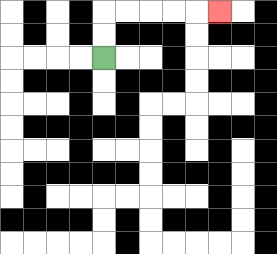{'start': '[4, 2]', 'end': '[9, 0]', 'path_directions': 'U,U,R,R,R,R,R', 'path_coordinates': '[[4, 2], [4, 1], [4, 0], [5, 0], [6, 0], [7, 0], [8, 0], [9, 0]]'}